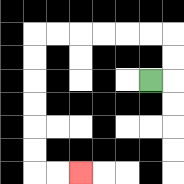{'start': '[6, 3]', 'end': '[3, 7]', 'path_directions': 'R,U,U,L,L,L,L,L,L,D,D,D,D,D,D,R,R', 'path_coordinates': '[[6, 3], [7, 3], [7, 2], [7, 1], [6, 1], [5, 1], [4, 1], [3, 1], [2, 1], [1, 1], [1, 2], [1, 3], [1, 4], [1, 5], [1, 6], [1, 7], [2, 7], [3, 7]]'}